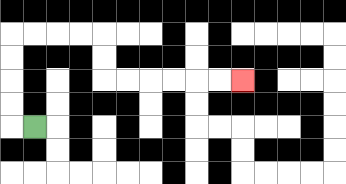{'start': '[1, 5]', 'end': '[10, 3]', 'path_directions': 'L,U,U,U,U,R,R,R,R,D,D,R,R,R,R,R,R', 'path_coordinates': '[[1, 5], [0, 5], [0, 4], [0, 3], [0, 2], [0, 1], [1, 1], [2, 1], [3, 1], [4, 1], [4, 2], [4, 3], [5, 3], [6, 3], [7, 3], [8, 3], [9, 3], [10, 3]]'}